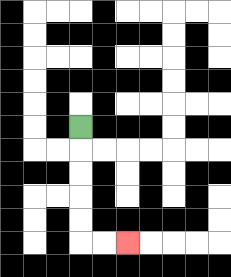{'start': '[3, 5]', 'end': '[5, 10]', 'path_directions': 'D,D,D,D,D,R,R', 'path_coordinates': '[[3, 5], [3, 6], [3, 7], [3, 8], [3, 9], [3, 10], [4, 10], [5, 10]]'}